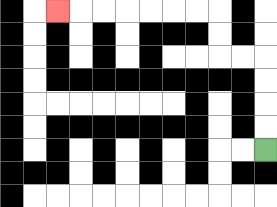{'start': '[11, 6]', 'end': '[2, 0]', 'path_directions': 'U,U,U,U,L,L,U,U,L,L,L,L,L,L,L', 'path_coordinates': '[[11, 6], [11, 5], [11, 4], [11, 3], [11, 2], [10, 2], [9, 2], [9, 1], [9, 0], [8, 0], [7, 0], [6, 0], [5, 0], [4, 0], [3, 0], [2, 0]]'}